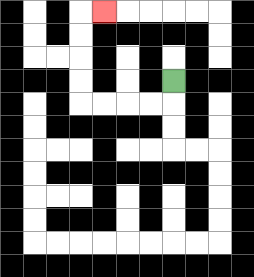{'start': '[7, 3]', 'end': '[4, 0]', 'path_directions': 'D,L,L,L,L,U,U,U,U,R', 'path_coordinates': '[[7, 3], [7, 4], [6, 4], [5, 4], [4, 4], [3, 4], [3, 3], [3, 2], [3, 1], [3, 0], [4, 0]]'}